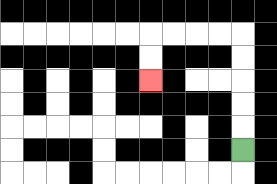{'start': '[10, 6]', 'end': '[6, 3]', 'path_directions': 'U,U,U,U,U,L,L,L,L,D,D', 'path_coordinates': '[[10, 6], [10, 5], [10, 4], [10, 3], [10, 2], [10, 1], [9, 1], [8, 1], [7, 1], [6, 1], [6, 2], [6, 3]]'}